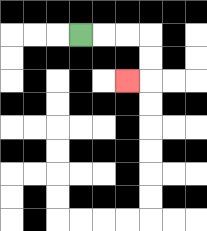{'start': '[3, 1]', 'end': '[5, 3]', 'path_directions': 'R,R,R,D,D,L', 'path_coordinates': '[[3, 1], [4, 1], [5, 1], [6, 1], [6, 2], [6, 3], [5, 3]]'}